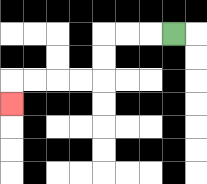{'start': '[7, 1]', 'end': '[0, 4]', 'path_directions': 'L,L,L,D,D,L,L,L,L,D', 'path_coordinates': '[[7, 1], [6, 1], [5, 1], [4, 1], [4, 2], [4, 3], [3, 3], [2, 3], [1, 3], [0, 3], [0, 4]]'}